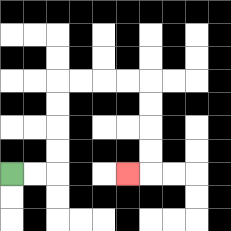{'start': '[0, 7]', 'end': '[5, 7]', 'path_directions': 'R,R,U,U,U,U,R,R,R,R,D,D,D,D,L', 'path_coordinates': '[[0, 7], [1, 7], [2, 7], [2, 6], [2, 5], [2, 4], [2, 3], [3, 3], [4, 3], [5, 3], [6, 3], [6, 4], [6, 5], [6, 6], [6, 7], [5, 7]]'}